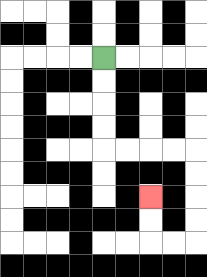{'start': '[4, 2]', 'end': '[6, 8]', 'path_directions': 'D,D,D,D,R,R,R,R,D,D,D,D,L,L,U,U', 'path_coordinates': '[[4, 2], [4, 3], [4, 4], [4, 5], [4, 6], [5, 6], [6, 6], [7, 6], [8, 6], [8, 7], [8, 8], [8, 9], [8, 10], [7, 10], [6, 10], [6, 9], [6, 8]]'}